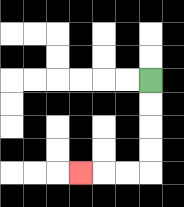{'start': '[6, 3]', 'end': '[3, 7]', 'path_directions': 'D,D,D,D,L,L,L', 'path_coordinates': '[[6, 3], [6, 4], [6, 5], [6, 6], [6, 7], [5, 7], [4, 7], [3, 7]]'}